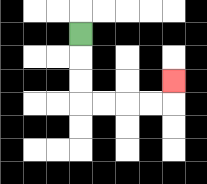{'start': '[3, 1]', 'end': '[7, 3]', 'path_directions': 'D,D,D,R,R,R,R,U', 'path_coordinates': '[[3, 1], [3, 2], [3, 3], [3, 4], [4, 4], [5, 4], [6, 4], [7, 4], [7, 3]]'}